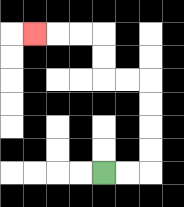{'start': '[4, 7]', 'end': '[1, 1]', 'path_directions': 'R,R,U,U,U,U,L,L,U,U,L,L,L', 'path_coordinates': '[[4, 7], [5, 7], [6, 7], [6, 6], [6, 5], [6, 4], [6, 3], [5, 3], [4, 3], [4, 2], [4, 1], [3, 1], [2, 1], [1, 1]]'}